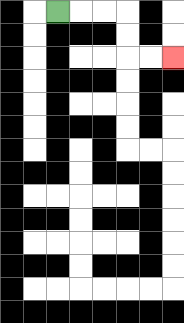{'start': '[2, 0]', 'end': '[7, 2]', 'path_directions': 'R,R,R,D,D,R,R', 'path_coordinates': '[[2, 0], [3, 0], [4, 0], [5, 0], [5, 1], [5, 2], [6, 2], [7, 2]]'}